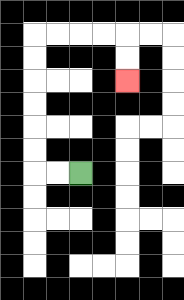{'start': '[3, 7]', 'end': '[5, 3]', 'path_directions': 'L,L,U,U,U,U,U,U,R,R,R,R,D,D', 'path_coordinates': '[[3, 7], [2, 7], [1, 7], [1, 6], [1, 5], [1, 4], [1, 3], [1, 2], [1, 1], [2, 1], [3, 1], [4, 1], [5, 1], [5, 2], [5, 3]]'}